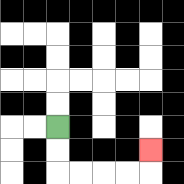{'start': '[2, 5]', 'end': '[6, 6]', 'path_directions': 'D,D,R,R,R,R,U', 'path_coordinates': '[[2, 5], [2, 6], [2, 7], [3, 7], [4, 7], [5, 7], [6, 7], [6, 6]]'}